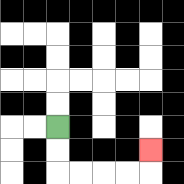{'start': '[2, 5]', 'end': '[6, 6]', 'path_directions': 'D,D,R,R,R,R,U', 'path_coordinates': '[[2, 5], [2, 6], [2, 7], [3, 7], [4, 7], [5, 7], [6, 7], [6, 6]]'}